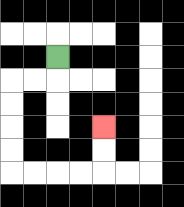{'start': '[2, 2]', 'end': '[4, 5]', 'path_directions': 'D,L,L,D,D,D,D,R,R,R,R,U,U', 'path_coordinates': '[[2, 2], [2, 3], [1, 3], [0, 3], [0, 4], [0, 5], [0, 6], [0, 7], [1, 7], [2, 7], [3, 7], [4, 7], [4, 6], [4, 5]]'}